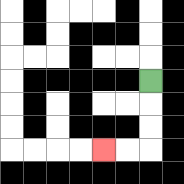{'start': '[6, 3]', 'end': '[4, 6]', 'path_directions': 'D,D,D,L,L', 'path_coordinates': '[[6, 3], [6, 4], [6, 5], [6, 6], [5, 6], [4, 6]]'}